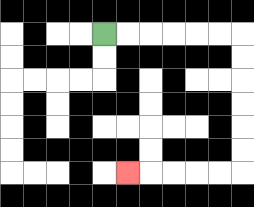{'start': '[4, 1]', 'end': '[5, 7]', 'path_directions': 'R,R,R,R,R,R,D,D,D,D,D,D,L,L,L,L,L', 'path_coordinates': '[[4, 1], [5, 1], [6, 1], [7, 1], [8, 1], [9, 1], [10, 1], [10, 2], [10, 3], [10, 4], [10, 5], [10, 6], [10, 7], [9, 7], [8, 7], [7, 7], [6, 7], [5, 7]]'}